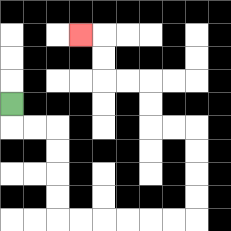{'start': '[0, 4]', 'end': '[3, 1]', 'path_directions': 'D,R,R,D,D,D,D,R,R,R,R,R,R,U,U,U,U,L,L,U,U,L,L,U,U,L', 'path_coordinates': '[[0, 4], [0, 5], [1, 5], [2, 5], [2, 6], [2, 7], [2, 8], [2, 9], [3, 9], [4, 9], [5, 9], [6, 9], [7, 9], [8, 9], [8, 8], [8, 7], [8, 6], [8, 5], [7, 5], [6, 5], [6, 4], [6, 3], [5, 3], [4, 3], [4, 2], [4, 1], [3, 1]]'}